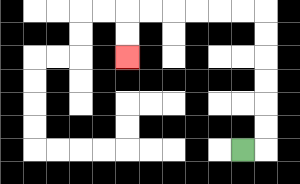{'start': '[10, 6]', 'end': '[5, 2]', 'path_directions': 'R,U,U,U,U,U,U,L,L,L,L,L,L,D,D', 'path_coordinates': '[[10, 6], [11, 6], [11, 5], [11, 4], [11, 3], [11, 2], [11, 1], [11, 0], [10, 0], [9, 0], [8, 0], [7, 0], [6, 0], [5, 0], [5, 1], [5, 2]]'}